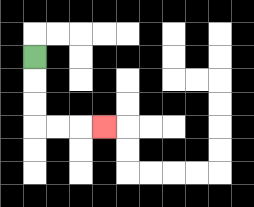{'start': '[1, 2]', 'end': '[4, 5]', 'path_directions': 'D,D,D,R,R,R', 'path_coordinates': '[[1, 2], [1, 3], [1, 4], [1, 5], [2, 5], [3, 5], [4, 5]]'}